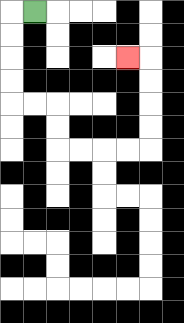{'start': '[1, 0]', 'end': '[5, 2]', 'path_directions': 'L,D,D,D,D,R,R,D,D,R,R,R,R,U,U,U,U,L', 'path_coordinates': '[[1, 0], [0, 0], [0, 1], [0, 2], [0, 3], [0, 4], [1, 4], [2, 4], [2, 5], [2, 6], [3, 6], [4, 6], [5, 6], [6, 6], [6, 5], [6, 4], [6, 3], [6, 2], [5, 2]]'}